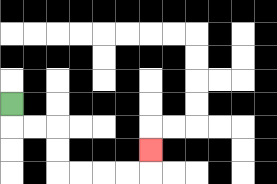{'start': '[0, 4]', 'end': '[6, 6]', 'path_directions': 'D,R,R,D,D,R,R,R,R,U', 'path_coordinates': '[[0, 4], [0, 5], [1, 5], [2, 5], [2, 6], [2, 7], [3, 7], [4, 7], [5, 7], [6, 7], [6, 6]]'}